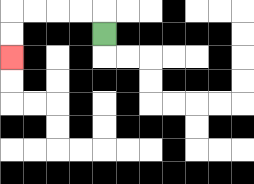{'start': '[4, 1]', 'end': '[0, 2]', 'path_directions': 'U,L,L,L,L,D,D', 'path_coordinates': '[[4, 1], [4, 0], [3, 0], [2, 0], [1, 0], [0, 0], [0, 1], [0, 2]]'}